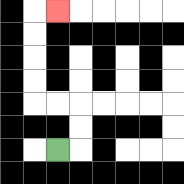{'start': '[2, 6]', 'end': '[2, 0]', 'path_directions': 'R,U,U,L,L,U,U,U,U,R', 'path_coordinates': '[[2, 6], [3, 6], [3, 5], [3, 4], [2, 4], [1, 4], [1, 3], [1, 2], [1, 1], [1, 0], [2, 0]]'}